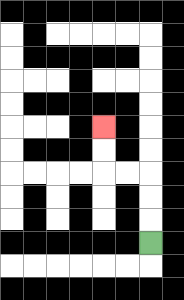{'start': '[6, 10]', 'end': '[4, 5]', 'path_directions': 'U,U,U,L,L,U,U', 'path_coordinates': '[[6, 10], [6, 9], [6, 8], [6, 7], [5, 7], [4, 7], [4, 6], [4, 5]]'}